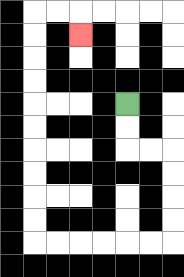{'start': '[5, 4]', 'end': '[3, 1]', 'path_directions': 'D,D,R,R,D,D,D,D,L,L,L,L,L,L,U,U,U,U,U,U,U,U,U,U,R,R,D', 'path_coordinates': '[[5, 4], [5, 5], [5, 6], [6, 6], [7, 6], [7, 7], [7, 8], [7, 9], [7, 10], [6, 10], [5, 10], [4, 10], [3, 10], [2, 10], [1, 10], [1, 9], [1, 8], [1, 7], [1, 6], [1, 5], [1, 4], [1, 3], [1, 2], [1, 1], [1, 0], [2, 0], [3, 0], [3, 1]]'}